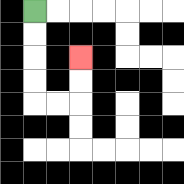{'start': '[1, 0]', 'end': '[3, 2]', 'path_directions': 'D,D,D,D,R,R,U,U', 'path_coordinates': '[[1, 0], [1, 1], [1, 2], [1, 3], [1, 4], [2, 4], [3, 4], [3, 3], [3, 2]]'}